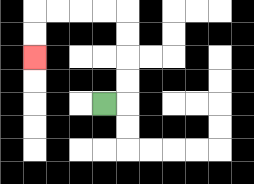{'start': '[4, 4]', 'end': '[1, 2]', 'path_directions': 'R,U,U,U,U,L,L,L,L,D,D', 'path_coordinates': '[[4, 4], [5, 4], [5, 3], [5, 2], [5, 1], [5, 0], [4, 0], [3, 0], [2, 0], [1, 0], [1, 1], [1, 2]]'}